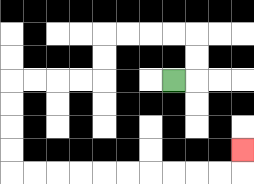{'start': '[7, 3]', 'end': '[10, 6]', 'path_directions': 'R,U,U,L,L,L,L,D,D,L,L,L,L,D,D,D,D,R,R,R,R,R,R,R,R,R,R,U', 'path_coordinates': '[[7, 3], [8, 3], [8, 2], [8, 1], [7, 1], [6, 1], [5, 1], [4, 1], [4, 2], [4, 3], [3, 3], [2, 3], [1, 3], [0, 3], [0, 4], [0, 5], [0, 6], [0, 7], [1, 7], [2, 7], [3, 7], [4, 7], [5, 7], [6, 7], [7, 7], [8, 7], [9, 7], [10, 7], [10, 6]]'}